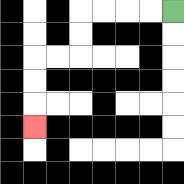{'start': '[7, 0]', 'end': '[1, 5]', 'path_directions': 'L,L,L,L,D,D,L,L,D,D,D', 'path_coordinates': '[[7, 0], [6, 0], [5, 0], [4, 0], [3, 0], [3, 1], [3, 2], [2, 2], [1, 2], [1, 3], [1, 4], [1, 5]]'}